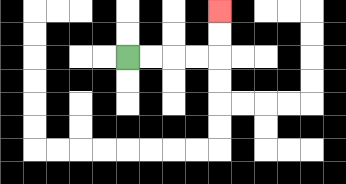{'start': '[5, 2]', 'end': '[9, 0]', 'path_directions': 'R,R,R,R,U,U', 'path_coordinates': '[[5, 2], [6, 2], [7, 2], [8, 2], [9, 2], [9, 1], [9, 0]]'}